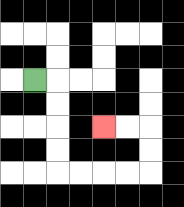{'start': '[1, 3]', 'end': '[4, 5]', 'path_directions': 'R,D,D,D,D,R,R,R,R,U,U,L,L', 'path_coordinates': '[[1, 3], [2, 3], [2, 4], [2, 5], [2, 6], [2, 7], [3, 7], [4, 7], [5, 7], [6, 7], [6, 6], [6, 5], [5, 5], [4, 5]]'}